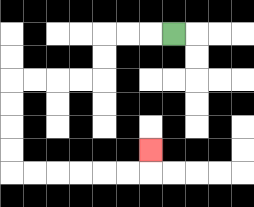{'start': '[7, 1]', 'end': '[6, 6]', 'path_directions': 'L,L,L,D,D,L,L,L,L,D,D,D,D,R,R,R,R,R,R,U', 'path_coordinates': '[[7, 1], [6, 1], [5, 1], [4, 1], [4, 2], [4, 3], [3, 3], [2, 3], [1, 3], [0, 3], [0, 4], [0, 5], [0, 6], [0, 7], [1, 7], [2, 7], [3, 7], [4, 7], [5, 7], [6, 7], [6, 6]]'}